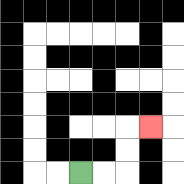{'start': '[3, 7]', 'end': '[6, 5]', 'path_directions': 'R,R,U,U,R', 'path_coordinates': '[[3, 7], [4, 7], [5, 7], [5, 6], [5, 5], [6, 5]]'}